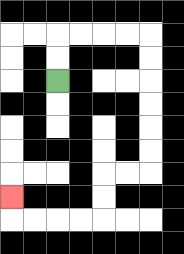{'start': '[2, 3]', 'end': '[0, 8]', 'path_directions': 'U,U,R,R,R,R,D,D,D,D,D,D,L,L,D,D,L,L,L,L,U', 'path_coordinates': '[[2, 3], [2, 2], [2, 1], [3, 1], [4, 1], [5, 1], [6, 1], [6, 2], [6, 3], [6, 4], [6, 5], [6, 6], [6, 7], [5, 7], [4, 7], [4, 8], [4, 9], [3, 9], [2, 9], [1, 9], [0, 9], [0, 8]]'}